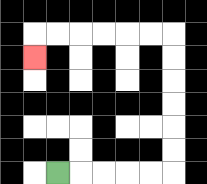{'start': '[2, 7]', 'end': '[1, 2]', 'path_directions': 'R,R,R,R,R,U,U,U,U,U,U,L,L,L,L,L,L,D', 'path_coordinates': '[[2, 7], [3, 7], [4, 7], [5, 7], [6, 7], [7, 7], [7, 6], [7, 5], [7, 4], [7, 3], [7, 2], [7, 1], [6, 1], [5, 1], [4, 1], [3, 1], [2, 1], [1, 1], [1, 2]]'}